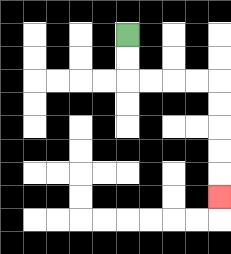{'start': '[5, 1]', 'end': '[9, 8]', 'path_directions': 'D,D,R,R,R,R,D,D,D,D,D', 'path_coordinates': '[[5, 1], [5, 2], [5, 3], [6, 3], [7, 3], [8, 3], [9, 3], [9, 4], [9, 5], [9, 6], [9, 7], [9, 8]]'}